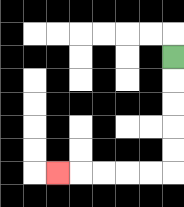{'start': '[7, 2]', 'end': '[2, 7]', 'path_directions': 'D,D,D,D,D,L,L,L,L,L', 'path_coordinates': '[[7, 2], [7, 3], [7, 4], [7, 5], [7, 6], [7, 7], [6, 7], [5, 7], [4, 7], [3, 7], [2, 7]]'}